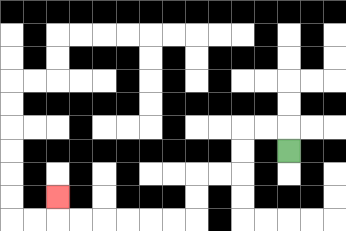{'start': '[12, 6]', 'end': '[2, 8]', 'path_directions': 'U,L,L,D,D,L,L,D,D,L,L,L,L,L,L,U', 'path_coordinates': '[[12, 6], [12, 5], [11, 5], [10, 5], [10, 6], [10, 7], [9, 7], [8, 7], [8, 8], [8, 9], [7, 9], [6, 9], [5, 9], [4, 9], [3, 9], [2, 9], [2, 8]]'}